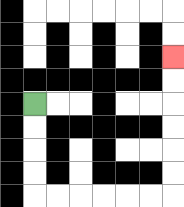{'start': '[1, 4]', 'end': '[7, 2]', 'path_directions': 'D,D,D,D,R,R,R,R,R,R,U,U,U,U,U,U', 'path_coordinates': '[[1, 4], [1, 5], [1, 6], [1, 7], [1, 8], [2, 8], [3, 8], [4, 8], [5, 8], [6, 8], [7, 8], [7, 7], [7, 6], [7, 5], [7, 4], [7, 3], [7, 2]]'}